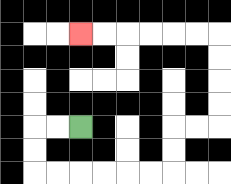{'start': '[3, 5]', 'end': '[3, 1]', 'path_directions': 'L,L,D,D,R,R,R,R,R,R,U,U,R,R,U,U,U,U,L,L,L,L,L,L', 'path_coordinates': '[[3, 5], [2, 5], [1, 5], [1, 6], [1, 7], [2, 7], [3, 7], [4, 7], [5, 7], [6, 7], [7, 7], [7, 6], [7, 5], [8, 5], [9, 5], [9, 4], [9, 3], [9, 2], [9, 1], [8, 1], [7, 1], [6, 1], [5, 1], [4, 1], [3, 1]]'}